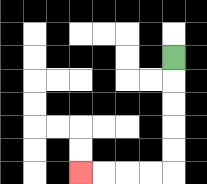{'start': '[7, 2]', 'end': '[3, 7]', 'path_directions': 'D,D,D,D,D,L,L,L,L', 'path_coordinates': '[[7, 2], [7, 3], [7, 4], [7, 5], [7, 6], [7, 7], [6, 7], [5, 7], [4, 7], [3, 7]]'}